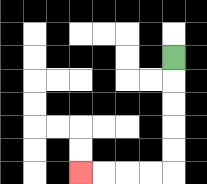{'start': '[7, 2]', 'end': '[3, 7]', 'path_directions': 'D,D,D,D,D,L,L,L,L', 'path_coordinates': '[[7, 2], [7, 3], [7, 4], [7, 5], [7, 6], [7, 7], [6, 7], [5, 7], [4, 7], [3, 7]]'}